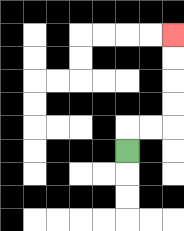{'start': '[5, 6]', 'end': '[7, 1]', 'path_directions': 'U,R,R,U,U,U,U', 'path_coordinates': '[[5, 6], [5, 5], [6, 5], [7, 5], [7, 4], [7, 3], [7, 2], [7, 1]]'}